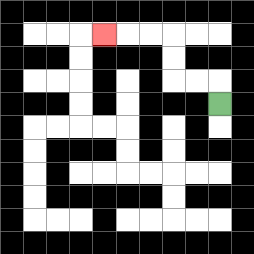{'start': '[9, 4]', 'end': '[4, 1]', 'path_directions': 'U,L,L,U,U,L,L,L', 'path_coordinates': '[[9, 4], [9, 3], [8, 3], [7, 3], [7, 2], [7, 1], [6, 1], [5, 1], [4, 1]]'}